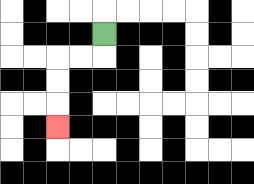{'start': '[4, 1]', 'end': '[2, 5]', 'path_directions': 'D,L,L,D,D,D', 'path_coordinates': '[[4, 1], [4, 2], [3, 2], [2, 2], [2, 3], [2, 4], [2, 5]]'}